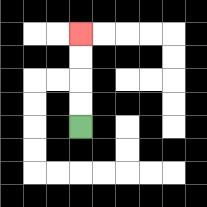{'start': '[3, 5]', 'end': '[3, 1]', 'path_directions': 'U,U,U,U', 'path_coordinates': '[[3, 5], [3, 4], [3, 3], [3, 2], [3, 1]]'}